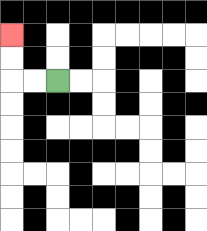{'start': '[2, 3]', 'end': '[0, 1]', 'path_directions': 'L,L,U,U', 'path_coordinates': '[[2, 3], [1, 3], [0, 3], [0, 2], [0, 1]]'}